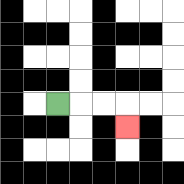{'start': '[2, 4]', 'end': '[5, 5]', 'path_directions': 'R,R,R,D', 'path_coordinates': '[[2, 4], [3, 4], [4, 4], [5, 4], [5, 5]]'}